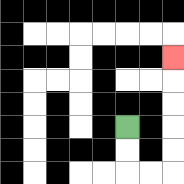{'start': '[5, 5]', 'end': '[7, 2]', 'path_directions': 'D,D,R,R,U,U,U,U,U', 'path_coordinates': '[[5, 5], [5, 6], [5, 7], [6, 7], [7, 7], [7, 6], [7, 5], [7, 4], [7, 3], [7, 2]]'}